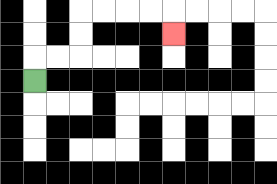{'start': '[1, 3]', 'end': '[7, 1]', 'path_directions': 'U,R,R,U,U,R,R,R,R,D', 'path_coordinates': '[[1, 3], [1, 2], [2, 2], [3, 2], [3, 1], [3, 0], [4, 0], [5, 0], [6, 0], [7, 0], [7, 1]]'}